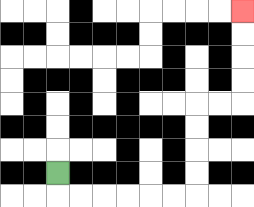{'start': '[2, 7]', 'end': '[10, 0]', 'path_directions': 'D,R,R,R,R,R,R,U,U,U,U,R,R,U,U,U,U', 'path_coordinates': '[[2, 7], [2, 8], [3, 8], [4, 8], [5, 8], [6, 8], [7, 8], [8, 8], [8, 7], [8, 6], [8, 5], [8, 4], [9, 4], [10, 4], [10, 3], [10, 2], [10, 1], [10, 0]]'}